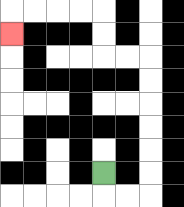{'start': '[4, 7]', 'end': '[0, 1]', 'path_directions': 'D,R,R,U,U,U,U,U,U,L,L,U,U,L,L,L,L,D', 'path_coordinates': '[[4, 7], [4, 8], [5, 8], [6, 8], [6, 7], [6, 6], [6, 5], [6, 4], [6, 3], [6, 2], [5, 2], [4, 2], [4, 1], [4, 0], [3, 0], [2, 0], [1, 0], [0, 0], [0, 1]]'}